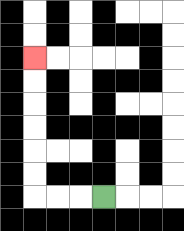{'start': '[4, 8]', 'end': '[1, 2]', 'path_directions': 'L,L,L,U,U,U,U,U,U', 'path_coordinates': '[[4, 8], [3, 8], [2, 8], [1, 8], [1, 7], [1, 6], [1, 5], [1, 4], [1, 3], [1, 2]]'}